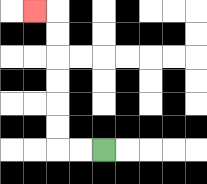{'start': '[4, 6]', 'end': '[1, 0]', 'path_directions': 'L,L,U,U,U,U,U,U,L', 'path_coordinates': '[[4, 6], [3, 6], [2, 6], [2, 5], [2, 4], [2, 3], [2, 2], [2, 1], [2, 0], [1, 0]]'}